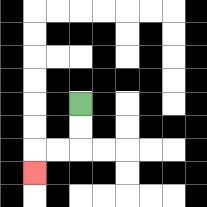{'start': '[3, 4]', 'end': '[1, 7]', 'path_directions': 'D,D,L,L,D', 'path_coordinates': '[[3, 4], [3, 5], [3, 6], [2, 6], [1, 6], [1, 7]]'}